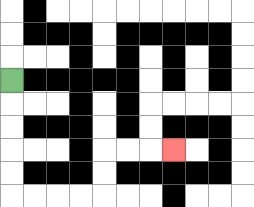{'start': '[0, 3]', 'end': '[7, 6]', 'path_directions': 'D,D,D,D,D,R,R,R,R,U,U,R,R,R', 'path_coordinates': '[[0, 3], [0, 4], [0, 5], [0, 6], [0, 7], [0, 8], [1, 8], [2, 8], [3, 8], [4, 8], [4, 7], [4, 6], [5, 6], [6, 6], [7, 6]]'}